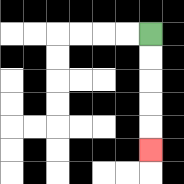{'start': '[6, 1]', 'end': '[6, 6]', 'path_directions': 'D,D,D,D,D', 'path_coordinates': '[[6, 1], [6, 2], [6, 3], [6, 4], [6, 5], [6, 6]]'}